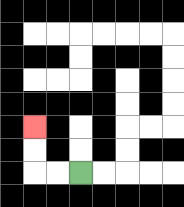{'start': '[3, 7]', 'end': '[1, 5]', 'path_directions': 'L,L,U,U', 'path_coordinates': '[[3, 7], [2, 7], [1, 7], [1, 6], [1, 5]]'}